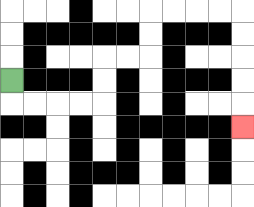{'start': '[0, 3]', 'end': '[10, 5]', 'path_directions': 'D,R,R,R,R,U,U,R,R,U,U,R,R,R,R,D,D,D,D,D', 'path_coordinates': '[[0, 3], [0, 4], [1, 4], [2, 4], [3, 4], [4, 4], [4, 3], [4, 2], [5, 2], [6, 2], [6, 1], [6, 0], [7, 0], [8, 0], [9, 0], [10, 0], [10, 1], [10, 2], [10, 3], [10, 4], [10, 5]]'}